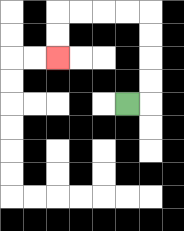{'start': '[5, 4]', 'end': '[2, 2]', 'path_directions': 'R,U,U,U,U,L,L,L,L,D,D', 'path_coordinates': '[[5, 4], [6, 4], [6, 3], [6, 2], [6, 1], [6, 0], [5, 0], [4, 0], [3, 0], [2, 0], [2, 1], [2, 2]]'}